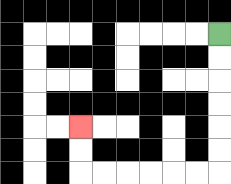{'start': '[9, 1]', 'end': '[3, 5]', 'path_directions': 'D,D,D,D,D,D,L,L,L,L,L,L,U,U', 'path_coordinates': '[[9, 1], [9, 2], [9, 3], [9, 4], [9, 5], [9, 6], [9, 7], [8, 7], [7, 7], [6, 7], [5, 7], [4, 7], [3, 7], [3, 6], [3, 5]]'}